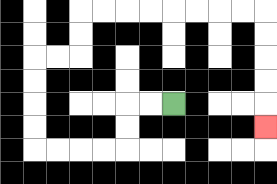{'start': '[7, 4]', 'end': '[11, 5]', 'path_directions': 'L,L,D,D,L,L,L,L,U,U,U,U,R,R,U,U,R,R,R,R,R,R,R,R,D,D,D,D,D', 'path_coordinates': '[[7, 4], [6, 4], [5, 4], [5, 5], [5, 6], [4, 6], [3, 6], [2, 6], [1, 6], [1, 5], [1, 4], [1, 3], [1, 2], [2, 2], [3, 2], [3, 1], [3, 0], [4, 0], [5, 0], [6, 0], [7, 0], [8, 0], [9, 0], [10, 0], [11, 0], [11, 1], [11, 2], [11, 3], [11, 4], [11, 5]]'}